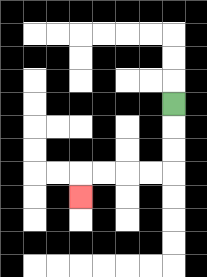{'start': '[7, 4]', 'end': '[3, 8]', 'path_directions': 'D,D,D,L,L,L,L,D', 'path_coordinates': '[[7, 4], [7, 5], [7, 6], [7, 7], [6, 7], [5, 7], [4, 7], [3, 7], [3, 8]]'}